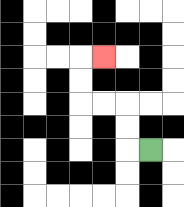{'start': '[6, 6]', 'end': '[4, 2]', 'path_directions': 'L,U,U,L,L,U,U,R', 'path_coordinates': '[[6, 6], [5, 6], [5, 5], [5, 4], [4, 4], [3, 4], [3, 3], [3, 2], [4, 2]]'}